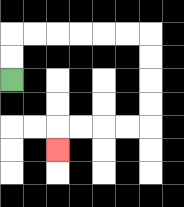{'start': '[0, 3]', 'end': '[2, 6]', 'path_directions': 'U,U,R,R,R,R,R,R,D,D,D,D,L,L,L,L,D', 'path_coordinates': '[[0, 3], [0, 2], [0, 1], [1, 1], [2, 1], [3, 1], [4, 1], [5, 1], [6, 1], [6, 2], [6, 3], [6, 4], [6, 5], [5, 5], [4, 5], [3, 5], [2, 5], [2, 6]]'}